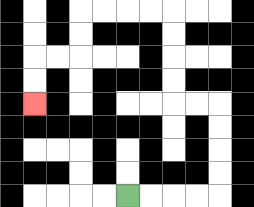{'start': '[5, 8]', 'end': '[1, 4]', 'path_directions': 'R,R,R,R,U,U,U,U,L,L,U,U,U,U,L,L,L,L,D,D,L,L,D,D', 'path_coordinates': '[[5, 8], [6, 8], [7, 8], [8, 8], [9, 8], [9, 7], [9, 6], [9, 5], [9, 4], [8, 4], [7, 4], [7, 3], [7, 2], [7, 1], [7, 0], [6, 0], [5, 0], [4, 0], [3, 0], [3, 1], [3, 2], [2, 2], [1, 2], [1, 3], [1, 4]]'}